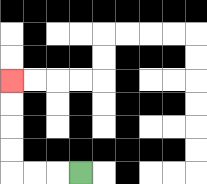{'start': '[3, 7]', 'end': '[0, 3]', 'path_directions': 'L,L,L,U,U,U,U', 'path_coordinates': '[[3, 7], [2, 7], [1, 7], [0, 7], [0, 6], [0, 5], [0, 4], [0, 3]]'}